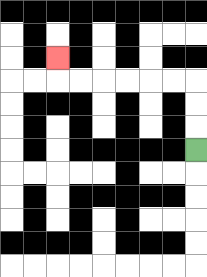{'start': '[8, 6]', 'end': '[2, 2]', 'path_directions': 'U,U,U,L,L,L,L,L,L,U', 'path_coordinates': '[[8, 6], [8, 5], [8, 4], [8, 3], [7, 3], [6, 3], [5, 3], [4, 3], [3, 3], [2, 3], [2, 2]]'}